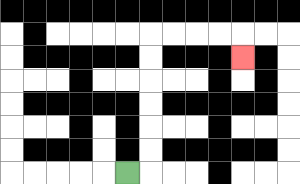{'start': '[5, 7]', 'end': '[10, 2]', 'path_directions': 'R,U,U,U,U,U,U,R,R,R,R,D', 'path_coordinates': '[[5, 7], [6, 7], [6, 6], [6, 5], [6, 4], [6, 3], [6, 2], [6, 1], [7, 1], [8, 1], [9, 1], [10, 1], [10, 2]]'}